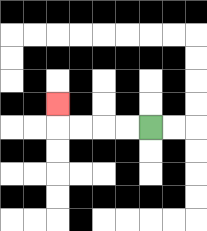{'start': '[6, 5]', 'end': '[2, 4]', 'path_directions': 'L,L,L,L,U', 'path_coordinates': '[[6, 5], [5, 5], [4, 5], [3, 5], [2, 5], [2, 4]]'}